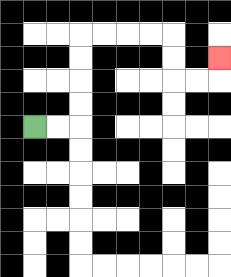{'start': '[1, 5]', 'end': '[9, 2]', 'path_directions': 'R,R,U,U,U,U,R,R,R,R,D,D,R,R,U', 'path_coordinates': '[[1, 5], [2, 5], [3, 5], [3, 4], [3, 3], [3, 2], [3, 1], [4, 1], [5, 1], [6, 1], [7, 1], [7, 2], [7, 3], [8, 3], [9, 3], [9, 2]]'}